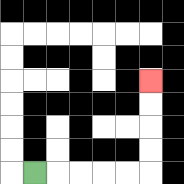{'start': '[1, 7]', 'end': '[6, 3]', 'path_directions': 'R,R,R,R,R,U,U,U,U', 'path_coordinates': '[[1, 7], [2, 7], [3, 7], [4, 7], [5, 7], [6, 7], [6, 6], [6, 5], [6, 4], [6, 3]]'}